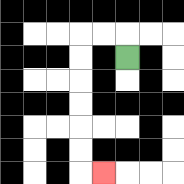{'start': '[5, 2]', 'end': '[4, 7]', 'path_directions': 'U,L,L,D,D,D,D,D,D,R', 'path_coordinates': '[[5, 2], [5, 1], [4, 1], [3, 1], [3, 2], [3, 3], [3, 4], [3, 5], [3, 6], [3, 7], [4, 7]]'}